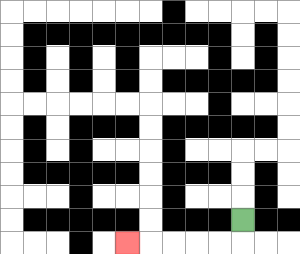{'start': '[10, 9]', 'end': '[5, 10]', 'path_directions': 'D,L,L,L,L,L', 'path_coordinates': '[[10, 9], [10, 10], [9, 10], [8, 10], [7, 10], [6, 10], [5, 10]]'}